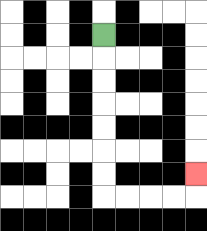{'start': '[4, 1]', 'end': '[8, 7]', 'path_directions': 'D,D,D,D,D,D,D,R,R,R,R,U', 'path_coordinates': '[[4, 1], [4, 2], [4, 3], [4, 4], [4, 5], [4, 6], [4, 7], [4, 8], [5, 8], [6, 8], [7, 8], [8, 8], [8, 7]]'}